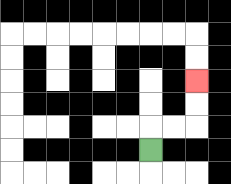{'start': '[6, 6]', 'end': '[8, 3]', 'path_directions': 'U,R,R,U,U', 'path_coordinates': '[[6, 6], [6, 5], [7, 5], [8, 5], [8, 4], [8, 3]]'}